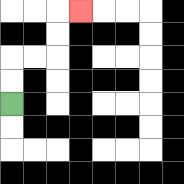{'start': '[0, 4]', 'end': '[3, 0]', 'path_directions': 'U,U,R,R,U,U,R', 'path_coordinates': '[[0, 4], [0, 3], [0, 2], [1, 2], [2, 2], [2, 1], [2, 0], [3, 0]]'}